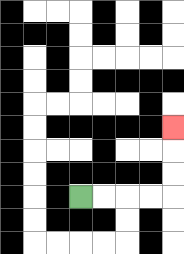{'start': '[3, 8]', 'end': '[7, 5]', 'path_directions': 'R,R,R,R,U,U,U', 'path_coordinates': '[[3, 8], [4, 8], [5, 8], [6, 8], [7, 8], [7, 7], [7, 6], [7, 5]]'}